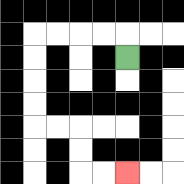{'start': '[5, 2]', 'end': '[5, 7]', 'path_directions': 'U,L,L,L,L,D,D,D,D,R,R,D,D,R,R', 'path_coordinates': '[[5, 2], [5, 1], [4, 1], [3, 1], [2, 1], [1, 1], [1, 2], [1, 3], [1, 4], [1, 5], [2, 5], [3, 5], [3, 6], [3, 7], [4, 7], [5, 7]]'}